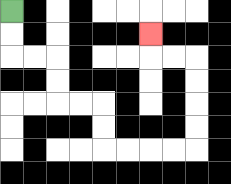{'start': '[0, 0]', 'end': '[6, 1]', 'path_directions': 'D,D,R,R,D,D,R,R,D,D,R,R,R,R,U,U,U,U,L,L,U', 'path_coordinates': '[[0, 0], [0, 1], [0, 2], [1, 2], [2, 2], [2, 3], [2, 4], [3, 4], [4, 4], [4, 5], [4, 6], [5, 6], [6, 6], [7, 6], [8, 6], [8, 5], [8, 4], [8, 3], [8, 2], [7, 2], [6, 2], [6, 1]]'}